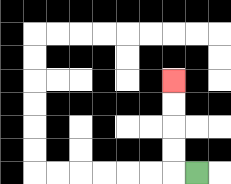{'start': '[8, 7]', 'end': '[7, 3]', 'path_directions': 'L,U,U,U,U', 'path_coordinates': '[[8, 7], [7, 7], [7, 6], [7, 5], [7, 4], [7, 3]]'}